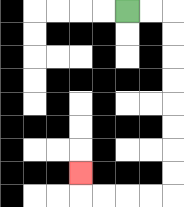{'start': '[5, 0]', 'end': '[3, 7]', 'path_directions': 'R,R,D,D,D,D,D,D,D,D,L,L,L,L,U', 'path_coordinates': '[[5, 0], [6, 0], [7, 0], [7, 1], [7, 2], [7, 3], [7, 4], [7, 5], [7, 6], [7, 7], [7, 8], [6, 8], [5, 8], [4, 8], [3, 8], [3, 7]]'}